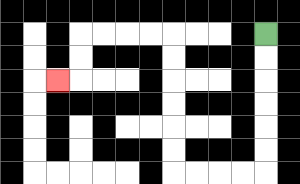{'start': '[11, 1]', 'end': '[2, 3]', 'path_directions': 'D,D,D,D,D,D,L,L,L,L,U,U,U,U,U,U,L,L,L,L,D,D,L', 'path_coordinates': '[[11, 1], [11, 2], [11, 3], [11, 4], [11, 5], [11, 6], [11, 7], [10, 7], [9, 7], [8, 7], [7, 7], [7, 6], [7, 5], [7, 4], [7, 3], [7, 2], [7, 1], [6, 1], [5, 1], [4, 1], [3, 1], [3, 2], [3, 3], [2, 3]]'}